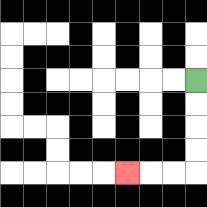{'start': '[8, 3]', 'end': '[5, 7]', 'path_directions': 'D,D,D,D,L,L,L', 'path_coordinates': '[[8, 3], [8, 4], [8, 5], [8, 6], [8, 7], [7, 7], [6, 7], [5, 7]]'}